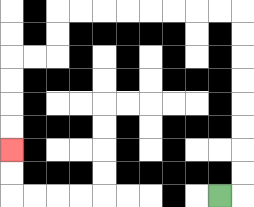{'start': '[9, 8]', 'end': '[0, 6]', 'path_directions': 'R,U,U,U,U,U,U,U,U,L,L,L,L,L,L,L,L,D,D,L,L,D,D,D,D', 'path_coordinates': '[[9, 8], [10, 8], [10, 7], [10, 6], [10, 5], [10, 4], [10, 3], [10, 2], [10, 1], [10, 0], [9, 0], [8, 0], [7, 0], [6, 0], [5, 0], [4, 0], [3, 0], [2, 0], [2, 1], [2, 2], [1, 2], [0, 2], [0, 3], [0, 4], [0, 5], [0, 6]]'}